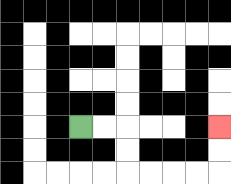{'start': '[3, 5]', 'end': '[9, 5]', 'path_directions': 'R,R,D,D,R,R,R,R,U,U', 'path_coordinates': '[[3, 5], [4, 5], [5, 5], [5, 6], [5, 7], [6, 7], [7, 7], [8, 7], [9, 7], [9, 6], [9, 5]]'}